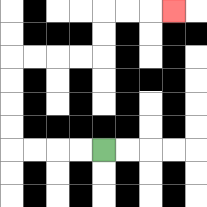{'start': '[4, 6]', 'end': '[7, 0]', 'path_directions': 'L,L,L,L,U,U,U,U,R,R,R,R,U,U,R,R,R', 'path_coordinates': '[[4, 6], [3, 6], [2, 6], [1, 6], [0, 6], [0, 5], [0, 4], [0, 3], [0, 2], [1, 2], [2, 2], [3, 2], [4, 2], [4, 1], [4, 0], [5, 0], [6, 0], [7, 0]]'}